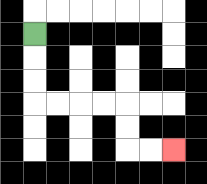{'start': '[1, 1]', 'end': '[7, 6]', 'path_directions': 'D,D,D,R,R,R,R,D,D,R,R', 'path_coordinates': '[[1, 1], [1, 2], [1, 3], [1, 4], [2, 4], [3, 4], [4, 4], [5, 4], [5, 5], [5, 6], [6, 6], [7, 6]]'}